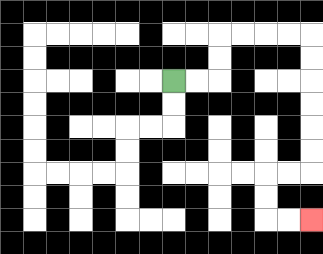{'start': '[7, 3]', 'end': '[13, 9]', 'path_directions': 'R,R,U,U,R,R,R,R,D,D,D,D,D,D,L,L,D,D,R,R', 'path_coordinates': '[[7, 3], [8, 3], [9, 3], [9, 2], [9, 1], [10, 1], [11, 1], [12, 1], [13, 1], [13, 2], [13, 3], [13, 4], [13, 5], [13, 6], [13, 7], [12, 7], [11, 7], [11, 8], [11, 9], [12, 9], [13, 9]]'}